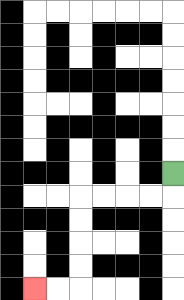{'start': '[7, 7]', 'end': '[1, 12]', 'path_directions': 'D,L,L,L,L,D,D,D,D,L,L', 'path_coordinates': '[[7, 7], [7, 8], [6, 8], [5, 8], [4, 8], [3, 8], [3, 9], [3, 10], [3, 11], [3, 12], [2, 12], [1, 12]]'}